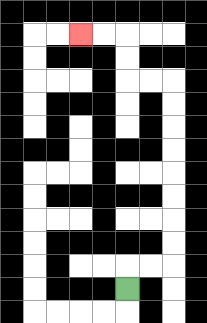{'start': '[5, 12]', 'end': '[3, 1]', 'path_directions': 'U,R,R,U,U,U,U,U,U,U,U,L,L,U,U,L,L', 'path_coordinates': '[[5, 12], [5, 11], [6, 11], [7, 11], [7, 10], [7, 9], [7, 8], [7, 7], [7, 6], [7, 5], [7, 4], [7, 3], [6, 3], [5, 3], [5, 2], [5, 1], [4, 1], [3, 1]]'}